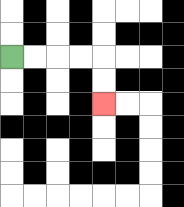{'start': '[0, 2]', 'end': '[4, 4]', 'path_directions': 'R,R,R,R,D,D', 'path_coordinates': '[[0, 2], [1, 2], [2, 2], [3, 2], [4, 2], [4, 3], [4, 4]]'}